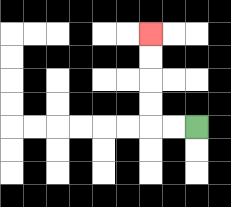{'start': '[8, 5]', 'end': '[6, 1]', 'path_directions': 'L,L,U,U,U,U', 'path_coordinates': '[[8, 5], [7, 5], [6, 5], [6, 4], [6, 3], [6, 2], [6, 1]]'}